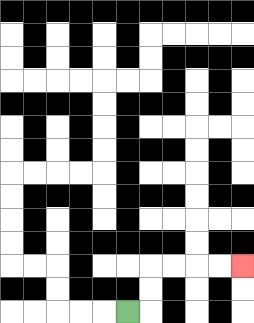{'start': '[5, 13]', 'end': '[10, 11]', 'path_directions': 'R,U,U,R,R,R,R', 'path_coordinates': '[[5, 13], [6, 13], [6, 12], [6, 11], [7, 11], [8, 11], [9, 11], [10, 11]]'}